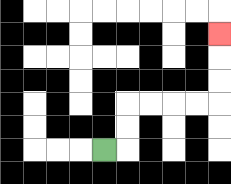{'start': '[4, 6]', 'end': '[9, 1]', 'path_directions': 'R,U,U,R,R,R,R,U,U,U', 'path_coordinates': '[[4, 6], [5, 6], [5, 5], [5, 4], [6, 4], [7, 4], [8, 4], [9, 4], [9, 3], [9, 2], [9, 1]]'}